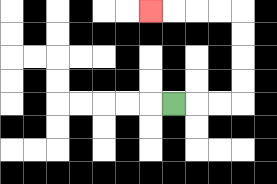{'start': '[7, 4]', 'end': '[6, 0]', 'path_directions': 'R,R,R,U,U,U,U,L,L,L,L', 'path_coordinates': '[[7, 4], [8, 4], [9, 4], [10, 4], [10, 3], [10, 2], [10, 1], [10, 0], [9, 0], [8, 0], [7, 0], [6, 0]]'}